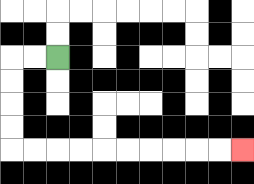{'start': '[2, 2]', 'end': '[10, 6]', 'path_directions': 'L,L,D,D,D,D,R,R,R,R,R,R,R,R,R,R', 'path_coordinates': '[[2, 2], [1, 2], [0, 2], [0, 3], [0, 4], [0, 5], [0, 6], [1, 6], [2, 6], [3, 6], [4, 6], [5, 6], [6, 6], [7, 6], [8, 6], [9, 6], [10, 6]]'}